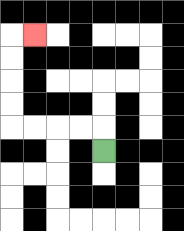{'start': '[4, 6]', 'end': '[1, 1]', 'path_directions': 'U,L,L,L,L,U,U,U,U,R', 'path_coordinates': '[[4, 6], [4, 5], [3, 5], [2, 5], [1, 5], [0, 5], [0, 4], [0, 3], [0, 2], [0, 1], [1, 1]]'}